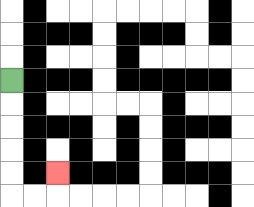{'start': '[0, 3]', 'end': '[2, 7]', 'path_directions': 'D,D,D,D,D,R,R,U', 'path_coordinates': '[[0, 3], [0, 4], [0, 5], [0, 6], [0, 7], [0, 8], [1, 8], [2, 8], [2, 7]]'}